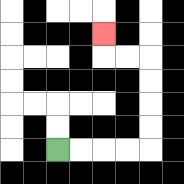{'start': '[2, 6]', 'end': '[4, 1]', 'path_directions': 'R,R,R,R,U,U,U,U,L,L,U', 'path_coordinates': '[[2, 6], [3, 6], [4, 6], [5, 6], [6, 6], [6, 5], [6, 4], [6, 3], [6, 2], [5, 2], [4, 2], [4, 1]]'}